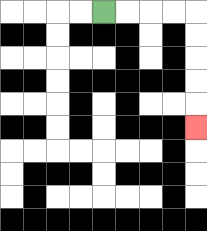{'start': '[4, 0]', 'end': '[8, 5]', 'path_directions': 'R,R,R,R,D,D,D,D,D', 'path_coordinates': '[[4, 0], [5, 0], [6, 0], [7, 0], [8, 0], [8, 1], [8, 2], [8, 3], [8, 4], [8, 5]]'}